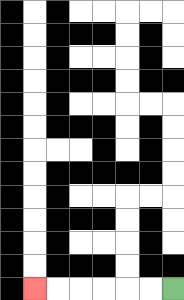{'start': '[7, 12]', 'end': '[1, 12]', 'path_directions': 'L,L,L,L,L,L', 'path_coordinates': '[[7, 12], [6, 12], [5, 12], [4, 12], [3, 12], [2, 12], [1, 12]]'}